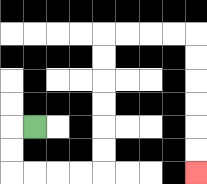{'start': '[1, 5]', 'end': '[8, 7]', 'path_directions': 'L,D,D,R,R,R,R,U,U,U,U,U,U,R,R,R,R,D,D,D,D,D,D', 'path_coordinates': '[[1, 5], [0, 5], [0, 6], [0, 7], [1, 7], [2, 7], [3, 7], [4, 7], [4, 6], [4, 5], [4, 4], [4, 3], [4, 2], [4, 1], [5, 1], [6, 1], [7, 1], [8, 1], [8, 2], [8, 3], [8, 4], [8, 5], [8, 6], [8, 7]]'}